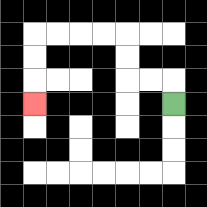{'start': '[7, 4]', 'end': '[1, 4]', 'path_directions': 'U,L,L,U,U,L,L,L,L,D,D,D', 'path_coordinates': '[[7, 4], [7, 3], [6, 3], [5, 3], [5, 2], [5, 1], [4, 1], [3, 1], [2, 1], [1, 1], [1, 2], [1, 3], [1, 4]]'}